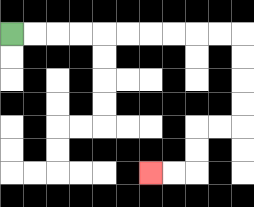{'start': '[0, 1]', 'end': '[6, 7]', 'path_directions': 'R,R,R,R,R,R,R,R,R,R,D,D,D,D,L,L,D,D,L,L', 'path_coordinates': '[[0, 1], [1, 1], [2, 1], [3, 1], [4, 1], [5, 1], [6, 1], [7, 1], [8, 1], [9, 1], [10, 1], [10, 2], [10, 3], [10, 4], [10, 5], [9, 5], [8, 5], [8, 6], [8, 7], [7, 7], [6, 7]]'}